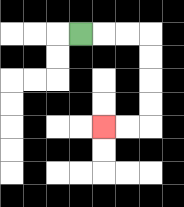{'start': '[3, 1]', 'end': '[4, 5]', 'path_directions': 'R,R,R,D,D,D,D,L,L', 'path_coordinates': '[[3, 1], [4, 1], [5, 1], [6, 1], [6, 2], [6, 3], [6, 4], [6, 5], [5, 5], [4, 5]]'}